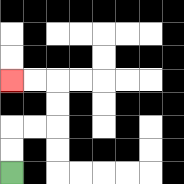{'start': '[0, 7]', 'end': '[0, 3]', 'path_directions': 'U,U,R,R,U,U,L,L', 'path_coordinates': '[[0, 7], [0, 6], [0, 5], [1, 5], [2, 5], [2, 4], [2, 3], [1, 3], [0, 3]]'}